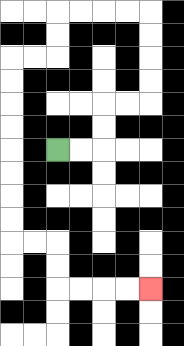{'start': '[2, 6]', 'end': '[6, 12]', 'path_directions': 'R,R,U,U,R,R,U,U,U,U,L,L,L,L,D,D,L,L,D,D,D,D,D,D,D,D,R,R,D,D,R,R,R,R', 'path_coordinates': '[[2, 6], [3, 6], [4, 6], [4, 5], [4, 4], [5, 4], [6, 4], [6, 3], [6, 2], [6, 1], [6, 0], [5, 0], [4, 0], [3, 0], [2, 0], [2, 1], [2, 2], [1, 2], [0, 2], [0, 3], [0, 4], [0, 5], [0, 6], [0, 7], [0, 8], [0, 9], [0, 10], [1, 10], [2, 10], [2, 11], [2, 12], [3, 12], [4, 12], [5, 12], [6, 12]]'}